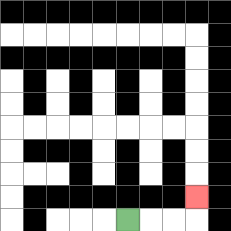{'start': '[5, 9]', 'end': '[8, 8]', 'path_directions': 'R,R,R,U', 'path_coordinates': '[[5, 9], [6, 9], [7, 9], [8, 9], [8, 8]]'}